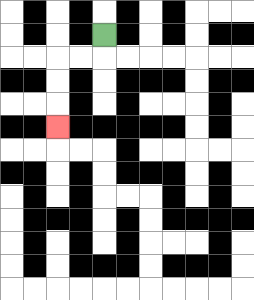{'start': '[4, 1]', 'end': '[2, 5]', 'path_directions': 'D,L,L,D,D,D', 'path_coordinates': '[[4, 1], [4, 2], [3, 2], [2, 2], [2, 3], [2, 4], [2, 5]]'}